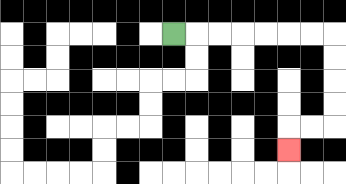{'start': '[7, 1]', 'end': '[12, 6]', 'path_directions': 'R,R,R,R,R,R,R,D,D,D,D,L,L,D', 'path_coordinates': '[[7, 1], [8, 1], [9, 1], [10, 1], [11, 1], [12, 1], [13, 1], [14, 1], [14, 2], [14, 3], [14, 4], [14, 5], [13, 5], [12, 5], [12, 6]]'}